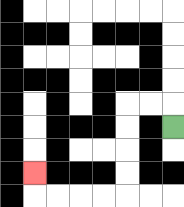{'start': '[7, 5]', 'end': '[1, 7]', 'path_directions': 'U,L,L,D,D,D,D,L,L,L,L,U', 'path_coordinates': '[[7, 5], [7, 4], [6, 4], [5, 4], [5, 5], [5, 6], [5, 7], [5, 8], [4, 8], [3, 8], [2, 8], [1, 8], [1, 7]]'}